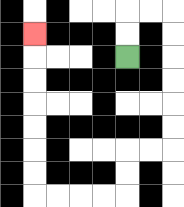{'start': '[5, 2]', 'end': '[1, 1]', 'path_directions': 'U,U,R,R,D,D,D,D,D,D,L,L,D,D,L,L,L,L,U,U,U,U,U,U,U', 'path_coordinates': '[[5, 2], [5, 1], [5, 0], [6, 0], [7, 0], [7, 1], [7, 2], [7, 3], [7, 4], [7, 5], [7, 6], [6, 6], [5, 6], [5, 7], [5, 8], [4, 8], [3, 8], [2, 8], [1, 8], [1, 7], [1, 6], [1, 5], [1, 4], [1, 3], [1, 2], [1, 1]]'}